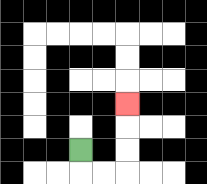{'start': '[3, 6]', 'end': '[5, 4]', 'path_directions': 'D,R,R,U,U,U', 'path_coordinates': '[[3, 6], [3, 7], [4, 7], [5, 7], [5, 6], [5, 5], [5, 4]]'}